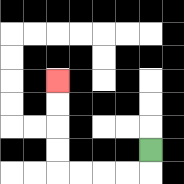{'start': '[6, 6]', 'end': '[2, 3]', 'path_directions': 'D,L,L,L,L,U,U,U,U', 'path_coordinates': '[[6, 6], [6, 7], [5, 7], [4, 7], [3, 7], [2, 7], [2, 6], [2, 5], [2, 4], [2, 3]]'}